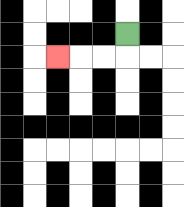{'start': '[5, 1]', 'end': '[2, 2]', 'path_directions': 'D,L,L,L', 'path_coordinates': '[[5, 1], [5, 2], [4, 2], [3, 2], [2, 2]]'}